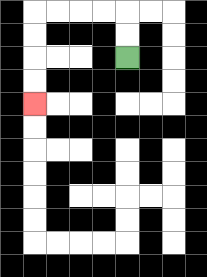{'start': '[5, 2]', 'end': '[1, 4]', 'path_directions': 'U,U,L,L,L,L,D,D,D,D', 'path_coordinates': '[[5, 2], [5, 1], [5, 0], [4, 0], [3, 0], [2, 0], [1, 0], [1, 1], [1, 2], [1, 3], [1, 4]]'}